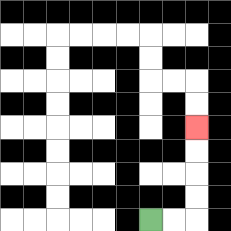{'start': '[6, 9]', 'end': '[8, 5]', 'path_directions': 'R,R,U,U,U,U', 'path_coordinates': '[[6, 9], [7, 9], [8, 9], [8, 8], [8, 7], [8, 6], [8, 5]]'}